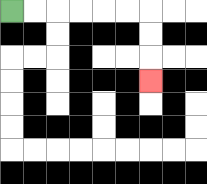{'start': '[0, 0]', 'end': '[6, 3]', 'path_directions': 'R,R,R,R,R,R,D,D,D', 'path_coordinates': '[[0, 0], [1, 0], [2, 0], [3, 0], [4, 0], [5, 0], [6, 0], [6, 1], [6, 2], [6, 3]]'}